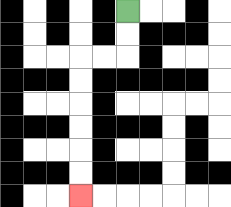{'start': '[5, 0]', 'end': '[3, 8]', 'path_directions': 'D,D,L,L,D,D,D,D,D,D', 'path_coordinates': '[[5, 0], [5, 1], [5, 2], [4, 2], [3, 2], [3, 3], [3, 4], [3, 5], [3, 6], [3, 7], [3, 8]]'}